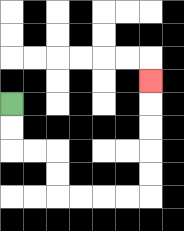{'start': '[0, 4]', 'end': '[6, 3]', 'path_directions': 'D,D,R,R,D,D,R,R,R,R,U,U,U,U,U', 'path_coordinates': '[[0, 4], [0, 5], [0, 6], [1, 6], [2, 6], [2, 7], [2, 8], [3, 8], [4, 8], [5, 8], [6, 8], [6, 7], [6, 6], [6, 5], [6, 4], [6, 3]]'}